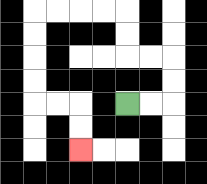{'start': '[5, 4]', 'end': '[3, 6]', 'path_directions': 'R,R,U,U,L,L,U,U,L,L,L,L,D,D,D,D,R,R,D,D', 'path_coordinates': '[[5, 4], [6, 4], [7, 4], [7, 3], [7, 2], [6, 2], [5, 2], [5, 1], [5, 0], [4, 0], [3, 0], [2, 0], [1, 0], [1, 1], [1, 2], [1, 3], [1, 4], [2, 4], [3, 4], [3, 5], [3, 6]]'}